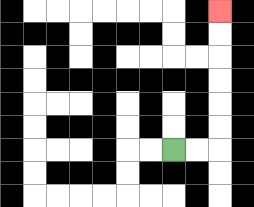{'start': '[7, 6]', 'end': '[9, 0]', 'path_directions': 'R,R,U,U,U,U,U,U', 'path_coordinates': '[[7, 6], [8, 6], [9, 6], [9, 5], [9, 4], [9, 3], [9, 2], [9, 1], [9, 0]]'}